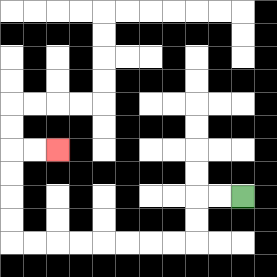{'start': '[10, 8]', 'end': '[2, 6]', 'path_directions': 'L,L,D,D,L,L,L,L,L,L,L,L,U,U,U,U,R,R', 'path_coordinates': '[[10, 8], [9, 8], [8, 8], [8, 9], [8, 10], [7, 10], [6, 10], [5, 10], [4, 10], [3, 10], [2, 10], [1, 10], [0, 10], [0, 9], [0, 8], [0, 7], [0, 6], [1, 6], [2, 6]]'}